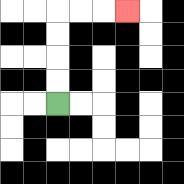{'start': '[2, 4]', 'end': '[5, 0]', 'path_directions': 'U,U,U,U,R,R,R', 'path_coordinates': '[[2, 4], [2, 3], [2, 2], [2, 1], [2, 0], [3, 0], [4, 0], [5, 0]]'}